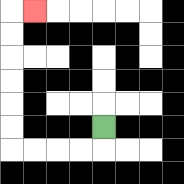{'start': '[4, 5]', 'end': '[1, 0]', 'path_directions': 'D,L,L,L,L,U,U,U,U,U,U,R', 'path_coordinates': '[[4, 5], [4, 6], [3, 6], [2, 6], [1, 6], [0, 6], [0, 5], [0, 4], [0, 3], [0, 2], [0, 1], [0, 0], [1, 0]]'}